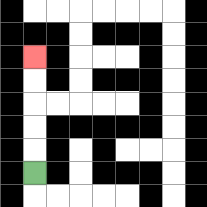{'start': '[1, 7]', 'end': '[1, 2]', 'path_directions': 'U,U,U,U,U', 'path_coordinates': '[[1, 7], [1, 6], [1, 5], [1, 4], [1, 3], [1, 2]]'}